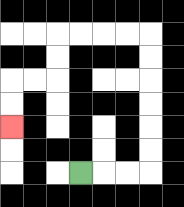{'start': '[3, 7]', 'end': '[0, 5]', 'path_directions': 'R,R,R,U,U,U,U,U,U,L,L,L,L,D,D,L,L,D,D', 'path_coordinates': '[[3, 7], [4, 7], [5, 7], [6, 7], [6, 6], [6, 5], [6, 4], [6, 3], [6, 2], [6, 1], [5, 1], [4, 1], [3, 1], [2, 1], [2, 2], [2, 3], [1, 3], [0, 3], [0, 4], [0, 5]]'}